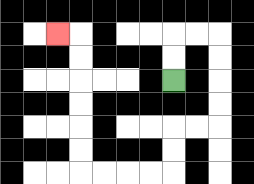{'start': '[7, 3]', 'end': '[2, 1]', 'path_directions': 'U,U,R,R,D,D,D,D,L,L,D,D,L,L,L,L,U,U,U,U,U,U,L', 'path_coordinates': '[[7, 3], [7, 2], [7, 1], [8, 1], [9, 1], [9, 2], [9, 3], [9, 4], [9, 5], [8, 5], [7, 5], [7, 6], [7, 7], [6, 7], [5, 7], [4, 7], [3, 7], [3, 6], [3, 5], [3, 4], [3, 3], [3, 2], [3, 1], [2, 1]]'}